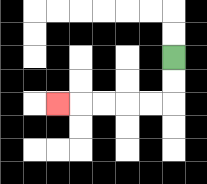{'start': '[7, 2]', 'end': '[2, 4]', 'path_directions': 'D,D,L,L,L,L,L', 'path_coordinates': '[[7, 2], [7, 3], [7, 4], [6, 4], [5, 4], [4, 4], [3, 4], [2, 4]]'}